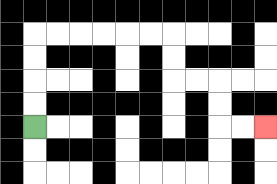{'start': '[1, 5]', 'end': '[11, 5]', 'path_directions': 'U,U,U,U,R,R,R,R,R,R,D,D,R,R,D,D,R,R', 'path_coordinates': '[[1, 5], [1, 4], [1, 3], [1, 2], [1, 1], [2, 1], [3, 1], [4, 1], [5, 1], [6, 1], [7, 1], [7, 2], [7, 3], [8, 3], [9, 3], [9, 4], [9, 5], [10, 5], [11, 5]]'}